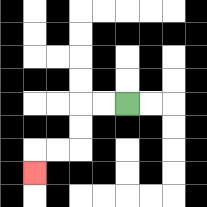{'start': '[5, 4]', 'end': '[1, 7]', 'path_directions': 'L,L,D,D,L,L,D', 'path_coordinates': '[[5, 4], [4, 4], [3, 4], [3, 5], [3, 6], [2, 6], [1, 6], [1, 7]]'}